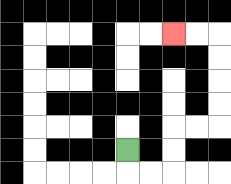{'start': '[5, 6]', 'end': '[7, 1]', 'path_directions': 'D,R,R,U,U,R,R,U,U,U,U,L,L', 'path_coordinates': '[[5, 6], [5, 7], [6, 7], [7, 7], [7, 6], [7, 5], [8, 5], [9, 5], [9, 4], [9, 3], [9, 2], [9, 1], [8, 1], [7, 1]]'}